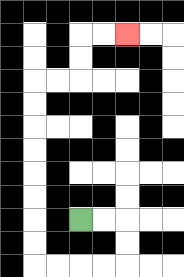{'start': '[3, 9]', 'end': '[5, 1]', 'path_directions': 'R,R,D,D,L,L,L,L,U,U,U,U,U,U,U,U,R,R,U,U,R,R', 'path_coordinates': '[[3, 9], [4, 9], [5, 9], [5, 10], [5, 11], [4, 11], [3, 11], [2, 11], [1, 11], [1, 10], [1, 9], [1, 8], [1, 7], [1, 6], [1, 5], [1, 4], [1, 3], [2, 3], [3, 3], [3, 2], [3, 1], [4, 1], [5, 1]]'}